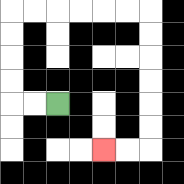{'start': '[2, 4]', 'end': '[4, 6]', 'path_directions': 'L,L,U,U,U,U,R,R,R,R,R,R,D,D,D,D,D,D,L,L', 'path_coordinates': '[[2, 4], [1, 4], [0, 4], [0, 3], [0, 2], [0, 1], [0, 0], [1, 0], [2, 0], [3, 0], [4, 0], [5, 0], [6, 0], [6, 1], [6, 2], [6, 3], [6, 4], [6, 5], [6, 6], [5, 6], [4, 6]]'}